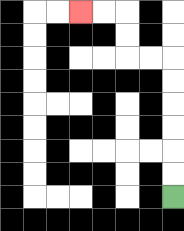{'start': '[7, 8]', 'end': '[3, 0]', 'path_directions': 'U,U,U,U,U,U,L,L,U,U,L,L', 'path_coordinates': '[[7, 8], [7, 7], [7, 6], [7, 5], [7, 4], [7, 3], [7, 2], [6, 2], [5, 2], [5, 1], [5, 0], [4, 0], [3, 0]]'}